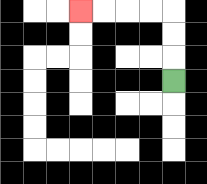{'start': '[7, 3]', 'end': '[3, 0]', 'path_directions': 'U,U,U,L,L,L,L', 'path_coordinates': '[[7, 3], [7, 2], [7, 1], [7, 0], [6, 0], [5, 0], [4, 0], [3, 0]]'}